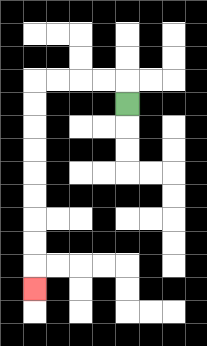{'start': '[5, 4]', 'end': '[1, 12]', 'path_directions': 'U,L,L,L,L,D,D,D,D,D,D,D,D,D', 'path_coordinates': '[[5, 4], [5, 3], [4, 3], [3, 3], [2, 3], [1, 3], [1, 4], [1, 5], [1, 6], [1, 7], [1, 8], [1, 9], [1, 10], [1, 11], [1, 12]]'}